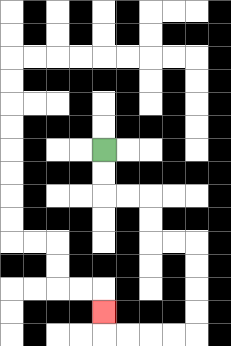{'start': '[4, 6]', 'end': '[4, 13]', 'path_directions': 'D,D,R,R,D,D,R,R,D,D,D,D,L,L,L,L,U', 'path_coordinates': '[[4, 6], [4, 7], [4, 8], [5, 8], [6, 8], [6, 9], [6, 10], [7, 10], [8, 10], [8, 11], [8, 12], [8, 13], [8, 14], [7, 14], [6, 14], [5, 14], [4, 14], [4, 13]]'}